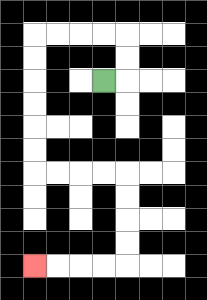{'start': '[4, 3]', 'end': '[1, 11]', 'path_directions': 'R,U,U,L,L,L,L,D,D,D,D,D,D,R,R,R,R,D,D,D,D,L,L,L,L', 'path_coordinates': '[[4, 3], [5, 3], [5, 2], [5, 1], [4, 1], [3, 1], [2, 1], [1, 1], [1, 2], [1, 3], [1, 4], [1, 5], [1, 6], [1, 7], [2, 7], [3, 7], [4, 7], [5, 7], [5, 8], [5, 9], [5, 10], [5, 11], [4, 11], [3, 11], [2, 11], [1, 11]]'}